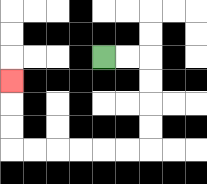{'start': '[4, 2]', 'end': '[0, 3]', 'path_directions': 'R,R,D,D,D,D,L,L,L,L,L,L,U,U,U', 'path_coordinates': '[[4, 2], [5, 2], [6, 2], [6, 3], [6, 4], [6, 5], [6, 6], [5, 6], [4, 6], [3, 6], [2, 6], [1, 6], [0, 6], [0, 5], [0, 4], [0, 3]]'}